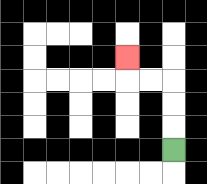{'start': '[7, 6]', 'end': '[5, 2]', 'path_directions': 'U,U,U,L,L,U', 'path_coordinates': '[[7, 6], [7, 5], [7, 4], [7, 3], [6, 3], [5, 3], [5, 2]]'}